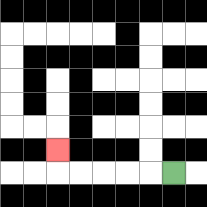{'start': '[7, 7]', 'end': '[2, 6]', 'path_directions': 'L,L,L,L,L,U', 'path_coordinates': '[[7, 7], [6, 7], [5, 7], [4, 7], [3, 7], [2, 7], [2, 6]]'}